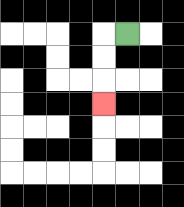{'start': '[5, 1]', 'end': '[4, 4]', 'path_directions': 'L,D,D,D', 'path_coordinates': '[[5, 1], [4, 1], [4, 2], [4, 3], [4, 4]]'}